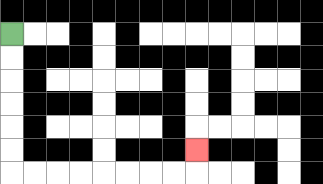{'start': '[0, 1]', 'end': '[8, 6]', 'path_directions': 'D,D,D,D,D,D,R,R,R,R,R,R,R,R,U', 'path_coordinates': '[[0, 1], [0, 2], [0, 3], [0, 4], [0, 5], [0, 6], [0, 7], [1, 7], [2, 7], [3, 7], [4, 7], [5, 7], [6, 7], [7, 7], [8, 7], [8, 6]]'}